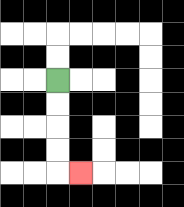{'start': '[2, 3]', 'end': '[3, 7]', 'path_directions': 'D,D,D,D,R', 'path_coordinates': '[[2, 3], [2, 4], [2, 5], [2, 6], [2, 7], [3, 7]]'}